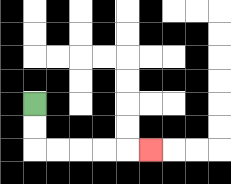{'start': '[1, 4]', 'end': '[6, 6]', 'path_directions': 'D,D,R,R,R,R,R', 'path_coordinates': '[[1, 4], [1, 5], [1, 6], [2, 6], [3, 6], [4, 6], [5, 6], [6, 6]]'}